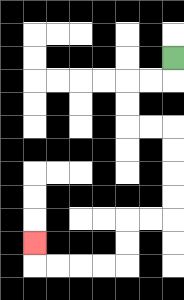{'start': '[7, 2]', 'end': '[1, 10]', 'path_directions': 'D,L,L,D,D,R,R,D,D,D,D,L,L,D,D,L,L,L,L,U', 'path_coordinates': '[[7, 2], [7, 3], [6, 3], [5, 3], [5, 4], [5, 5], [6, 5], [7, 5], [7, 6], [7, 7], [7, 8], [7, 9], [6, 9], [5, 9], [5, 10], [5, 11], [4, 11], [3, 11], [2, 11], [1, 11], [1, 10]]'}